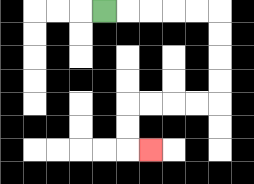{'start': '[4, 0]', 'end': '[6, 6]', 'path_directions': 'R,R,R,R,R,D,D,D,D,L,L,L,L,D,D,R', 'path_coordinates': '[[4, 0], [5, 0], [6, 0], [7, 0], [8, 0], [9, 0], [9, 1], [9, 2], [9, 3], [9, 4], [8, 4], [7, 4], [6, 4], [5, 4], [5, 5], [5, 6], [6, 6]]'}